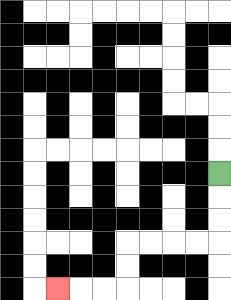{'start': '[9, 7]', 'end': '[2, 12]', 'path_directions': 'D,D,D,L,L,L,L,D,D,L,L,L', 'path_coordinates': '[[9, 7], [9, 8], [9, 9], [9, 10], [8, 10], [7, 10], [6, 10], [5, 10], [5, 11], [5, 12], [4, 12], [3, 12], [2, 12]]'}